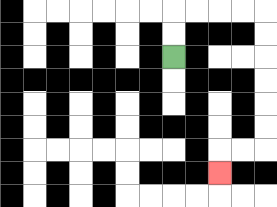{'start': '[7, 2]', 'end': '[9, 7]', 'path_directions': 'U,U,R,R,R,R,D,D,D,D,D,D,L,L,D', 'path_coordinates': '[[7, 2], [7, 1], [7, 0], [8, 0], [9, 0], [10, 0], [11, 0], [11, 1], [11, 2], [11, 3], [11, 4], [11, 5], [11, 6], [10, 6], [9, 6], [9, 7]]'}